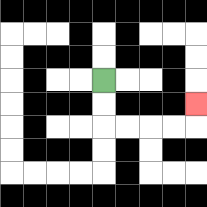{'start': '[4, 3]', 'end': '[8, 4]', 'path_directions': 'D,D,R,R,R,R,U', 'path_coordinates': '[[4, 3], [4, 4], [4, 5], [5, 5], [6, 5], [7, 5], [8, 5], [8, 4]]'}